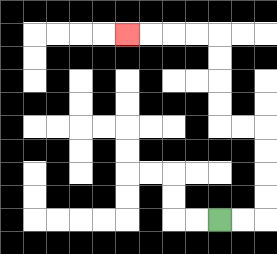{'start': '[9, 9]', 'end': '[5, 1]', 'path_directions': 'R,R,U,U,U,U,L,L,U,U,U,U,L,L,L,L', 'path_coordinates': '[[9, 9], [10, 9], [11, 9], [11, 8], [11, 7], [11, 6], [11, 5], [10, 5], [9, 5], [9, 4], [9, 3], [9, 2], [9, 1], [8, 1], [7, 1], [6, 1], [5, 1]]'}